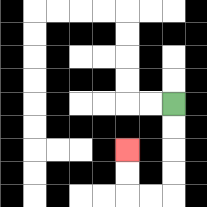{'start': '[7, 4]', 'end': '[5, 6]', 'path_directions': 'D,D,D,D,L,L,U,U', 'path_coordinates': '[[7, 4], [7, 5], [7, 6], [7, 7], [7, 8], [6, 8], [5, 8], [5, 7], [5, 6]]'}